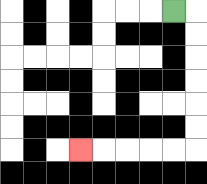{'start': '[7, 0]', 'end': '[3, 6]', 'path_directions': 'R,D,D,D,D,D,D,L,L,L,L,L', 'path_coordinates': '[[7, 0], [8, 0], [8, 1], [8, 2], [8, 3], [8, 4], [8, 5], [8, 6], [7, 6], [6, 6], [5, 6], [4, 6], [3, 6]]'}